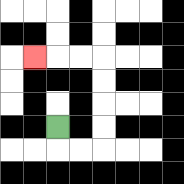{'start': '[2, 5]', 'end': '[1, 2]', 'path_directions': 'D,R,R,U,U,U,U,L,L,L', 'path_coordinates': '[[2, 5], [2, 6], [3, 6], [4, 6], [4, 5], [4, 4], [4, 3], [4, 2], [3, 2], [2, 2], [1, 2]]'}